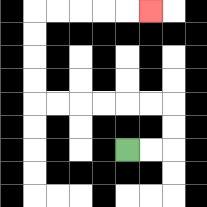{'start': '[5, 6]', 'end': '[6, 0]', 'path_directions': 'R,R,U,U,L,L,L,L,L,L,U,U,U,U,R,R,R,R,R', 'path_coordinates': '[[5, 6], [6, 6], [7, 6], [7, 5], [7, 4], [6, 4], [5, 4], [4, 4], [3, 4], [2, 4], [1, 4], [1, 3], [1, 2], [1, 1], [1, 0], [2, 0], [3, 0], [4, 0], [5, 0], [6, 0]]'}